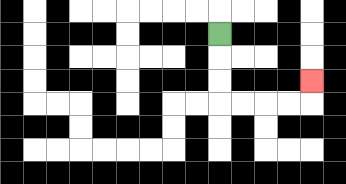{'start': '[9, 1]', 'end': '[13, 3]', 'path_directions': 'D,D,D,R,R,R,R,U', 'path_coordinates': '[[9, 1], [9, 2], [9, 3], [9, 4], [10, 4], [11, 4], [12, 4], [13, 4], [13, 3]]'}